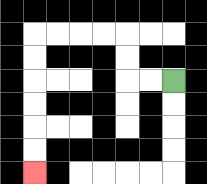{'start': '[7, 3]', 'end': '[1, 7]', 'path_directions': 'L,L,U,U,L,L,L,L,D,D,D,D,D,D', 'path_coordinates': '[[7, 3], [6, 3], [5, 3], [5, 2], [5, 1], [4, 1], [3, 1], [2, 1], [1, 1], [1, 2], [1, 3], [1, 4], [1, 5], [1, 6], [1, 7]]'}